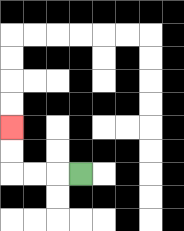{'start': '[3, 7]', 'end': '[0, 5]', 'path_directions': 'L,L,L,U,U', 'path_coordinates': '[[3, 7], [2, 7], [1, 7], [0, 7], [0, 6], [0, 5]]'}